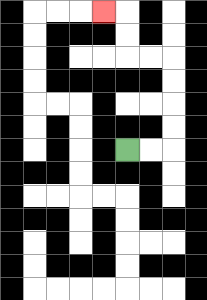{'start': '[5, 6]', 'end': '[4, 0]', 'path_directions': 'R,R,U,U,U,U,L,L,U,U,L', 'path_coordinates': '[[5, 6], [6, 6], [7, 6], [7, 5], [7, 4], [7, 3], [7, 2], [6, 2], [5, 2], [5, 1], [5, 0], [4, 0]]'}